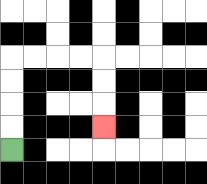{'start': '[0, 6]', 'end': '[4, 5]', 'path_directions': 'U,U,U,U,R,R,R,R,D,D,D', 'path_coordinates': '[[0, 6], [0, 5], [0, 4], [0, 3], [0, 2], [1, 2], [2, 2], [3, 2], [4, 2], [4, 3], [4, 4], [4, 5]]'}